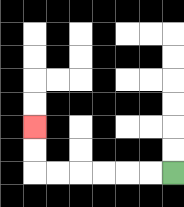{'start': '[7, 7]', 'end': '[1, 5]', 'path_directions': 'L,L,L,L,L,L,U,U', 'path_coordinates': '[[7, 7], [6, 7], [5, 7], [4, 7], [3, 7], [2, 7], [1, 7], [1, 6], [1, 5]]'}